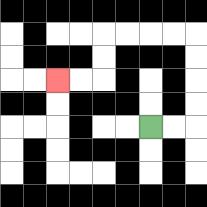{'start': '[6, 5]', 'end': '[2, 3]', 'path_directions': 'R,R,U,U,U,U,L,L,L,L,D,D,L,L', 'path_coordinates': '[[6, 5], [7, 5], [8, 5], [8, 4], [8, 3], [8, 2], [8, 1], [7, 1], [6, 1], [5, 1], [4, 1], [4, 2], [4, 3], [3, 3], [2, 3]]'}